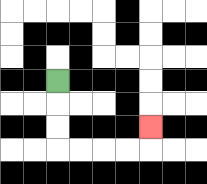{'start': '[2, 3]', 'end': '[6, 5]', 'path_directions': 'D,D,D,R,R,R,R,U', 'path_coordinates': '[[2, 3], [2, 4], [2, 5], [2, 6], [3, 6], [4, 6], [5, 6], [6, 6], [6, 5]]'}